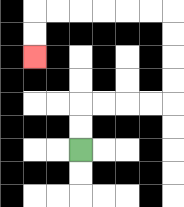{'start': '[3, 6]', 'end': '[1, 2]', 'path_directions': 'U,U,R,R,R,R,U,U,U,U,L,L,L,L,L,L,D,D', 'path_coordinates': '[[3, 6], [3, 5], [3, 4], [4, 4], [5, 4], [6, 4], [7, 4], [7, 3], [7, 2], [7, 1], [7, 0], [6, 0], [5, 0], [4, 0], [3, 0], [2, 0], [1, 0], [1, 1], [1, 2]]'}